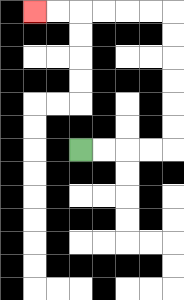{'start': '[3, 6]', 'end': '[1, 0]', 'path_directions': 'R,R,R,R,U,U,U,U,U,U,L,L,L,L,L,L', 'path_coordinates': '[[3, 6], [4, 6], [5, 6], [6, 6], [7, 6], [7, 5], [7, 4], [7, 3], [7, 2], [7, 1], [7, 0], [6, 0], [5, 0], [4, 0], [3, 0], [2, 0], [1, 0]]'}